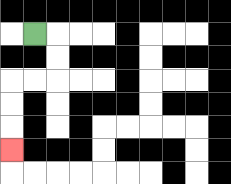{'start': '[1, 1]', 'end': '[0, 6]', 'path_directions': 'R,D,D,L,L,D,D,D', 'path_coordinates': '[[1, 1], [2, 1], [2, 2], [2, 3], [1, 3], [0, 3], [0, 4], [0, 5], [0, 6]]'}